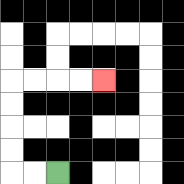{'start': '[2, 7]', 'end': '[4, 3]', 'path_directions': 'L,L,U,U,U,U,R,R,R,R', 'path_coordinates': '[[2, 7], [1, 7], [0, 7], [0, 6], [0, 5], [0, 4], [0, 3], [1, 3], [2, 3], [3, 3], [4, 3]]'}